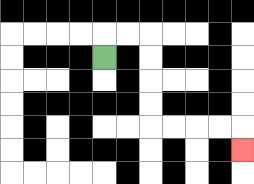{'start': '[4, 2]', 'end': '[10, 6]', 'path_directions': 'U,R,R,D,D,D,D,R,R,R,R,D', 'path_coordinates': '[[4, 2], [4, 1], [5, 1], [6, 1], [6, 2], [6, 3], [6, 4], [6, 5], [7, 5], [8, 5], [9, 5], [10, 5], [10, 6]]'}